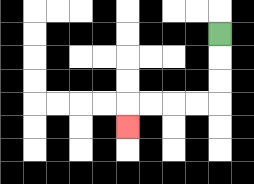{'start': '[9, 1]', 'end': '[5, 5]', 'path_directions': 'D,D,D,L,L,L,L,D', 'path_coordinates': '[[9, 1], [9, 2], [9, 3], [9, 4], [8, 4], [7, 4], [6, 4], [5, 4], [5, 5]]'}